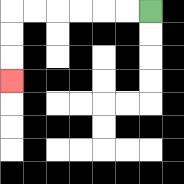{'start': '[6, 0]', 'end': '[0, 3]', 'path_directions': 'L,L,L,L,L,L,D,D,D', 'path_coordinates': '[[6, 0], [5, 0], [4, 0], [3, 0], [2, 0], [1, 0], [0, 0], [0, 1], [0, 2], [0, 3]]'}